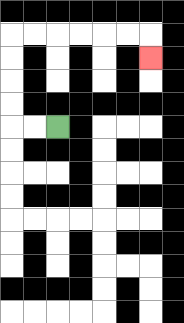{'start': '[2, 5]', 'end': '[6, 2]', 'path_directions': 'L,L,U,U,U,U,R,R,R,R,R,R,D', 'path_coordinates': '[[2, 5], [1, 5], [0, 5], [0, 4], [0, 3], [0, 2], [0, 1], [1, 1], [2, 1], [3, 1], [4, 1], [5, 1], [6, 1], [6, 2]]'}